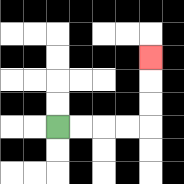{'start': '[2, 5]', 'end': '[6, 2]', 'path_directions': 'R,R,R,R,U,U,U', 'path_coordinates': '[[2, 5], [3, 5], [4, 5], [5, 5], [6, 5], [6, 4], [6, 3], [6, 2]]'}